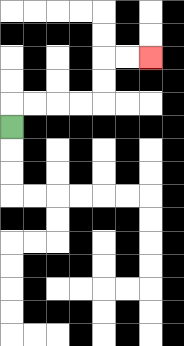{'start': '[0, 5]', 'end': '[6, 2]', 'path_directions': 'U,R,R,R,R,U,U,R,R', 'path_coordinates': '[[0, 5], [0, 4], [1, 4], [2, 4], [3, 4], [4, 4], [4, 3], [4, 2], [5, 2], [6, 2]]'}